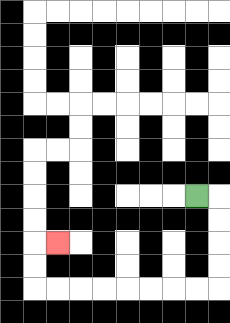{'start': '[8, 8]', 'end': '[2, 10]', 'path_directions': 'R,D,D,D,D,L,L,L,L,L,L,L,L,U,U,R', 'path_coordinates': '[[8, 8], [9, 8], [9, 9], [9, 10], [9, 11], [9, 12], [8, 12], [7, 12], [6, 12], [5, 12], [4, 12], [3, 12], [2, 12], [1, 12], [1, 11], [1, 10], [2, 10]]'}